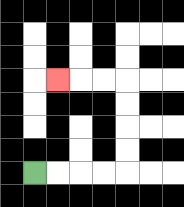{'start': '[1, 7]', 'end': '[2, 3]', 'path_directions': 'R,R,R,R,U,U,U,U,L,L,L', 'path_coordinates': '[[1, 7], [2, 7], [3, 7], [4, 7], [5, 7], [5, 6], [5, 5], [5, 4], [5, 3], [4, 3], [3, 3], [2, 3]]'}